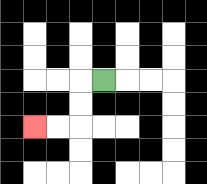{'start': '[4, 3]', 'end': '[1, 5]', 'path_directions': 'L,D,D,L,L', 'path_coordinates': '[[4, 3], [3, 3], [3, 4], [3, 5], [2, 5], [1, 5]]'}